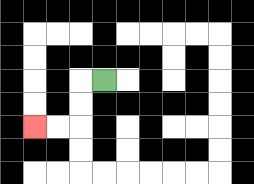{'start': '[4, 3]', 'end': '[1, 5]', 'path_directions': 'L,D,D,L,L', 'path_coordinates': '[[4, 3], [3, 3], [3, 4], [3, 5], [2, 5], [1, 5]]'}